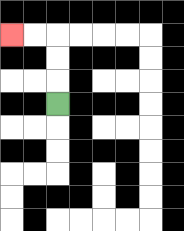{'start': '[2, 4]', 'end': '[0, 1]', 'path_directions': 'U,U,U,L,L', 'path_coordinates': '[[2, 4], [2, 3], [2, 2], [2, 1], [1, 1], [0, 1]]'}